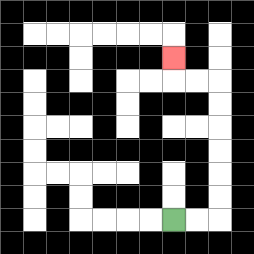{'start': '[7, 9]', 'end': '[7, 2]', 'path_directions': 'R,R,U,U,U,U,U,U,L,L,U', 'path_coordinates': '[[7, 9], [8, 9], [9, 9], [9, 8], [9, 7], [9, 6], [9, 5], [9, 4], [9, 3], [8, 3], [7, 3], [7, 2]]'}